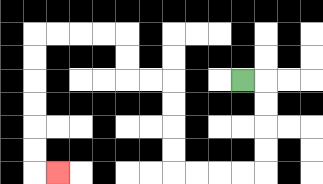{'start': '[10, 3]', 'end': '[2, 7]', 'path_directions': 'R,D,D,D,D,L,L,L,L,U,U,U,U,L,L,U,U,L,L,L,L,D,D,D,D,D,D,R', 'path_coordinates': '[[10, 3], [11, 3], [11, 4], [11, 5], [11, 6], [11, 7], [10, 7], [9, 7], [8, 7], [7, 7], [7, 6], [7, 5], [7, 4], [7, 3], [6, 3], [5, 3], [5, 2], [5, 1], [4, 1], [3, 1], [2, 1], [1, 1], [1, 2], [1, 3], [1, 4], [1, 5], [1, 6], [1, 7], [2, 7]]'}